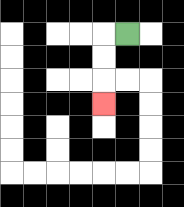{'start': '[5, 1]', 'end': '[4, 4]', 'path_directions': 'L,D,D,D', 'path_coordinates': '[[5, 1], [4, 1], [4, 2], [4, 3], [4, 4]]'}